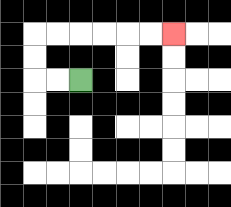{'start': '[3, 3]', 'end': '[7, 1]', 'path_directions': 'L,L,U,U,R,R,R,R,R,R', 'path_coordinates': '[[3, 3], [2, 3], [1, 3], [1, 2], [1, 1], [2, 1], [3, 1], [4, 1], [5, 1], [6, 1], [7, 1]]'}